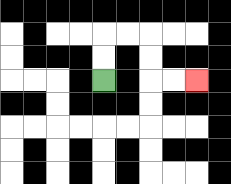{'start': '[4, 3]', 'end': '[8, 3]', 'path_directions': 'U,U,R,R,D,D,R,R', 'path_coordinates': '[[4, 3], [4, 2], [4, 1], [5, 1], [6, 1], [6, 2], [6, 3], [7, 3], [8, 3]]'}